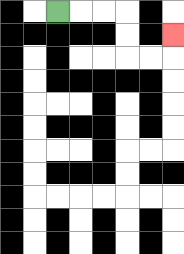{'start': '[2, 0]', 'end': '[7, 1]', 'path_directions': 'R,R,R,D,D,R,R,U', 'path_coordinates': '[[2, 0], [3, 0], [4, 0], [5, 0], [5, 1], [5, 2], [6, 2], [7, 2], [7, 1]]'}